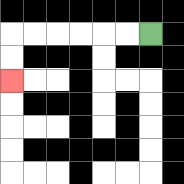{'start': '[6, 1]', 'end': '[0, 3]', 'path_directions': 'L,L,L,L,L,L,D,D', 'path_coordinates': '[[6, 1], [5, 1], [4, 1], [3, 1], [2, 1], [1, 1], [0, 1], [0, 2], [0, 3]]'}